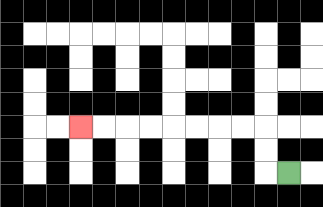{'start': '[12, 7]', 'end': '[3, 5]', 'path_directions': 'L,U,U,L,L,L,L,L,L,L,L', 'path_coordinates': '[[12, 7], [11, 7], [11, 6], [11, 5], [10, 5], [9, 5], [8, 5], [7, 5], [6, 5], [5, 5], [4, 5], [3, 5]]'}